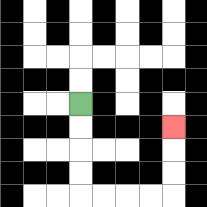{'start': '[3, 4]', 'end': '[7, 5]', 'path_directions': 'D,D,D,D,R,R,R,R,U,U,U', 'path_coordinates': '[[3, 4], [3, 5], [3, 6], [3, 7], [3, 8], [4, 8], [5, 8], [6, 8], [7, 8], [7, 7], [7, 6], [7, 5]]'}